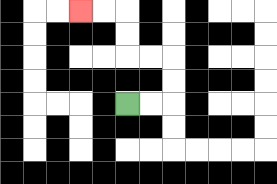{'start': '[5, 4]', 'end': '[3, 0]', 'path_directions': 'R,R,U,U,L,L,U,U,L,L', 'path_coordinates': '[[5, 4], [6, 4], [7, 4], [7, 3], [7, 2], [6, 2], [5, 2], [5, 1], [5, 0], [4, 0], [3, 0]]'}